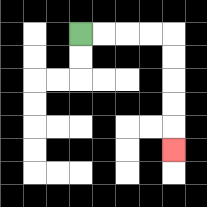{'start': '[3, 1]', 'end': '[7, 6]', 'path_directions': 'R,R,R,R,D,D,D,D,D', 'path_coordinates': '[[3, 1], [4, 1], [5, 1], [6, 1], [7, 1], [7, 2], [7, 3], [7, 4], [7, 5], [7, 6]]'}